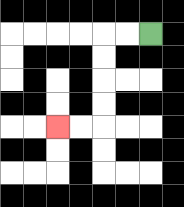{'start': '[6, 1]', 'end': '[2, 5]', 'path_directions': 'L,L,D,D,D,D,L,L', 'path_coordinates': '[[6, 1], [5, 1], [4, 1], [4, 2], [4, 3], [4, 4], [4, 5], [3, 5], [2, 5]]'}